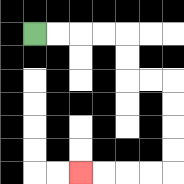{'start': '[1, 1]', 'end': '[3, 7]', 'path_directions': 'R,R,R,R,D,D,R,R,D,D,D,D,L,L,L,L', 'path_coordinates': '[[1, 1], [2, 1], [3, 1], [4, 1], [5, 1], [5, 2], [5, 3], [6, 3], [7, 3], [7, 4], [7, 5], [7, 6], [7, 7], [6, 7], [5, 7], [4, 7], [3, 7]]'}